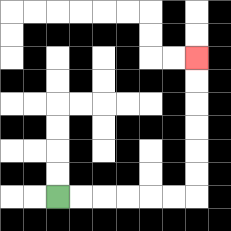{'start': '[2, 8]', 'end': '[8, 2]', 'path_directions': 'R,R,R,R,R,R,U,U,U,U,U,U', 'path_coordinates': '[[2, 8], [3, 8], [4, 8], [5, 8], [6, 8], [7, 8], [8, 8], [8, 7], [8, 6], [8, 5], [8, 4], [8, 3], [8, 2]]'}